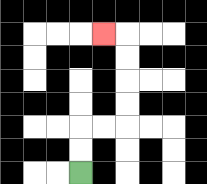{'start': '[3, 7]', 'end': '[4, 1]', 'path_directions': 'U,U,R,R,U,U,U,U,L', 'path_coordinates': '[[3, 7], [3, 6], [3, 5], [4, 5], [5, 5], [5, 4], [5, 3], [5, 2], [5, 1], [4, 1]]'}